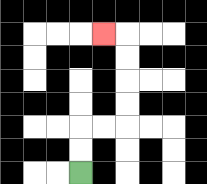{'start': '[3, 7]', 'end': '[4, 1]', 'path_directions': 'U,U,R,R,U,U,U,U,L', 'path_coordinates': '[[3, 7], [3, 6], [3, 5], [4, 5], [5, 5], [5, 4], [5, 3], [5, 2], [5, 1], [4, 1]]'}